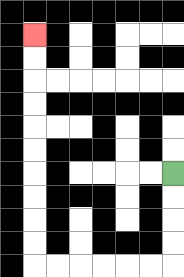{'start': '[7, 7]', 'end': '[1, 1]', 'path_directions': 'D,D,D,D,L,L,L,L,L,L,U,U,U,U,U,U,U,U,U,U', 'path_coordinates': '[[7, 7], [7, 8], [7, 9], [7, 10], [7, 11], [6, 11], [5, 11], [4, 11], [3, 11], [2, 11], [1, 11], [1, 10], [1, 9], [1, 8], [1, 7], [1, 6], [1, 5], [1, 4], [1, 3], [1, 2], [1, 1]]'}